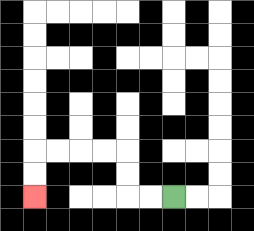{'start': '[7, 8]', 'end': '[1, 8]', 'path_directions': 'L,L,U,U,L,L,L,L,D,D', 'path_coordinates': '[[7, 8], [6, 8], [5, 8], [5, 7], [5, 6], [4, 6], [3, 6], [2, 6], [1, 6], [1, 7], [1, 8]]'}